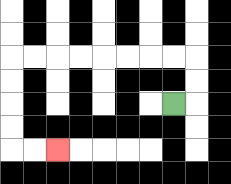{'start': '[7, 4]', 'end': '[2, 6]', 'path_directions': 'R,U,U,L,L,L,L,L,L,L,L,D,D,D,D,R,R', 'path_coordinates': '[[7, 4], [8, 4], [8, 3], [8, 2], [7, 2], [6, 2], [5, 2], [4, 2], [3, 2], [2, 2], [1, 2], [0, 2], [0, 3], [0, 4], [0, 5], [0, 6], [1, 6], [2, 6]]'}